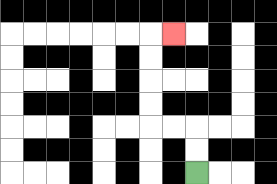{'start': '[8, 7]', 'end': '[7, 1]', 'path_directions': 'U,U,L,L,U,U,U,U,R', 'path_coordinates': '[[8, 7], [8, 6], [8, 5], [7, 5], [6, 5], [6, 4], [6, 3], [6, 2], [6, 1], [7, 1]]'}